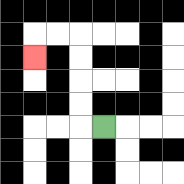{'start': '[4, 5]', 'end': '[1, 2]', 'path_directions': 'L,U,U,U,U,L,L,D', 'path_coordinates': '[[4, 5], [3, 5], [3, 4], [3, 3], [3, 2], [3, 1], [2, 1], [1, 1], [1, 2]]'}